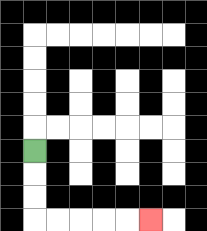{'start': '[1, 6]', 'end': '[6, 9]', 'path_directions': 'D,D,D,R,R,R,R,R', 'path_coordinates': '[[1, 6], [1, 7], [1, 8], [1, 9], [2, 9], [3, 9], [4, 9], [5, 9], [6, 9]]'}